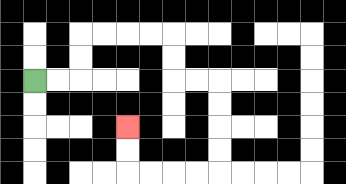{'start': '[1, 3]', 'end': '[5, 5]', 'path_directions': 'R,R,U,U,R,R,R,R,D,D,R,R,D,D,D,D,L,L,L,L,U,U', 'path_coordinates': '[[1, 3], [2, 3], [3, 3], [3, 2], [3, 1], [4, 1], [5, 1], [6, 1], [7, 1], [7, 2], [7, 3], [8, 3], [9, 3], [9, 4], [9, 5], [9, 6], [9, 7], [8, 7], [7, 7], [6, 7], [5, 7], [5, 6], [5, 5]]'}